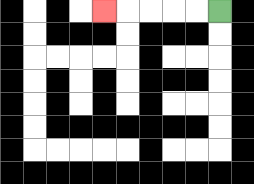{'start': '[9, 0]', 'end': '[4, 0]', 'path_directions': 'L,L,L,L,L', 'path_coordinates': '[[9, 0], [8, 0], [7, 0], [6, 0], [5, 0], [4, 0]]'}